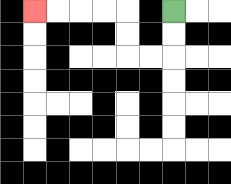{'start': '[7, 0]', 'end': '[1, 0]', 'path_directions': 'D,D,L,L,U,U,L,L,L,L', 'path_coordinates': '[[7, 0], [7, 1], [7, 2], [6, 2], [5, 2], [5, 1], [5, 0], [4, 0], [3, 0], [2, 0], [1, 0]]'}